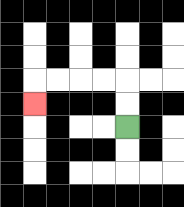{'start': '[5, 5]', 'end': '[1, 4]', 'path_directions': 'U,U,L,L,L,L,D', 'path_coordinates': '[[5, 5], [5, 4], [5, 3], [4, 3], [3, 3], [2, 3], [1, 3], [1, 4]]'}